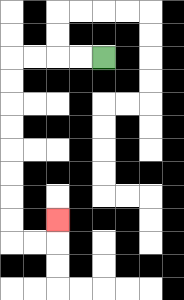{'start': '[4, 2]', 'end': '[2, 9]', 'path_directions': 'L,L,L,L,D,D,D,D,D,D,D,D,R,R,U', 'path_coordinates': '[[4, 2], [3, 2], [2, 2], [1, 2], [0, 2], [0, 3], [0, 4], [0, 5], [0, 6], [0, 7], [0, 8], [0, 9], [0, 10], [1, 10], [2, 10], [2, 9]]'}